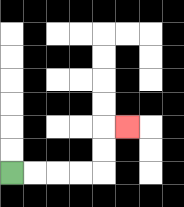{'start': '[0, 7]', 'end': '[5, 5]', 'path_directions': 'R,R,R,R,U,U,R', 'path_coordinates': '[[0, 7], [1, 7], [2, 7], [3, 7], [4, 7], [4, 6], [4, 5], [5, 5]]'}